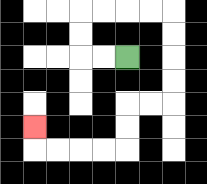{'start': '[5, 2]', 'end': '[1, 5]', 'path_directions': 'L,L,U,U,R,R,R,R,D,D,D,D,L,L,D,D,L,L,L,L,U', 'path_coordinates': '[[5, 2], [4, 2], [3, 2], [3, 1], [3, 0], [4, 0], [5, 0], [6, 0], [7, 0], [7, 1], [7, 2], [7, 3], [7, 4], [6, 4], [5, 4], [5, 5], [5, 6], [4, 6], [3, 6], [2, 6], [1, 6], [1, 5]]'}